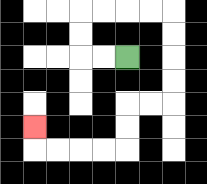{'start': '[5, 2]', 'end': '[1, 5]', 'path_directions': 'L,L,U,U,R,R,R,R,D,D,D,D,L,L,D,D,L,L,L,L,U', 'path_coordinates': '[[5, 2], [4, 2], [3, 2], [3, 1], [3, 0], [4, 0], [5, 0], [6, 0], [7, 0], [7, 1], [7, 2], [7, 3], [7, 4], [6, 4], [5, 4], [5, 5], [5, 6], [4, 6], [3, 6], [2, 6], [1, 6], [1, 5]]'}